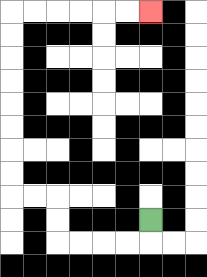{'start': '[6, 9]', 'end': '[6, 0]', 'path_directions': 'D,L,L,L,L,U,U,L,L,U,U,U,U,U,U,U,U,R,R,R,R,R,R', 'path_coordinates': '[[6, 9], [6, 10], [5, 10], [4, 10], [3, 10], [2, 10], [2, 9], [2, 8], [1, 8], [0, 8], [0, 7], [0, 6], [0, 5], [0, 4], [0, 3], [0, 2], [0, 1], [0, 0], [1, 0], [2, 0], [3, 0], [4, 0], [5, 0], [6, 0]]'}